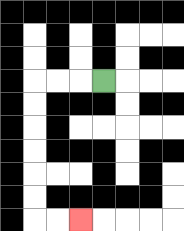{'start': '[4, 3]', 'end': '[3, 9]', 'path_directions': 'L,L,L,D,D,D,D,D,D,R,R', 'path_coordinates': '[[4, 3], [3, 3], [2, 3], [1, 3], [1, 4], [1, 5], [1, 6], [1, 7], [1, 8], [1, 9], [2, 9], [3, 9]]'}